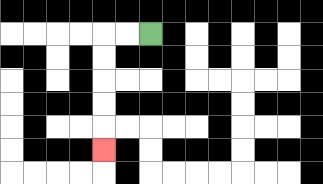{'start': '[6, 1]', 'end': '[4, 6]', 'path_directions': 'L,L,D,D,D,D,D', 'path_coordinates': '[[6, 1], [5, 1], [4, 1], [4, 2], [4, 3], [4, 4], [4, 5], [4, 6]]'}